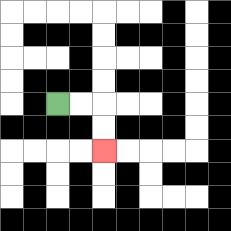{'start': '[2, 4]', 'end': '[4, 6]', 'path_directions': 'R,R,D,D', 'path_coordinates': '[[2, 4], [3, 4], [4, 4], [4, 5], [4, 6]]'}